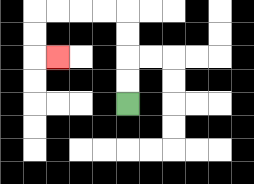{'start': '[5, 4]', 'end': '[2, 2]', 'path_directions': 'U,U,U,U,L,L,L,L,D,D,R', 'path_coordinates': '[[5, 4], [5, 3], [5, 2], [5, 1], [5, 0], [4, 0], [3, 0], [2, 0], [1, 0], [1, 1], [1, 2], [2, 2]]'}